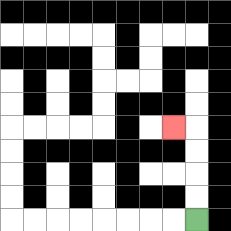{'start': '[8, 9]', 'end': '[7, 5]', 'path_directions': 'U,U,U,U,L', 'path_coordinates': '[[8, 9], [8, 8], [8, 7], [8, 6], [8, 5], [7, 5]]'}